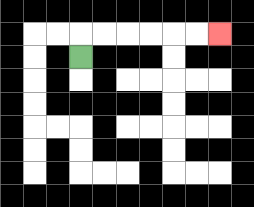{'start': '[3, 2]', 'end': '[9, 1]', 'path_directions': 'U,R,R,R,R,R,R', 'path_coordinates': '[[3, 2], [3, 1], [4, 1], [5, 1], [6, 1], [7, 1], [8, 1], [9, 1]]'}